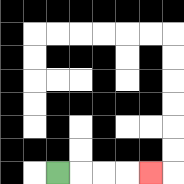{'start': '[2, 7]', 'end': '[6, 7]', 'path_directions': 'R,R,R,R', 'path_coordinates': '[[2, 7], [3, 7], [4, 7], [5, 7], [6, 7]]'}